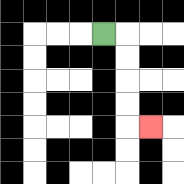{'start': '[4, 1]', 'end': '[6, 5]', 'path_directions': 'R,D,D,D,D,R', 'path_coordinates': '[[4, 1], [5, 1], [5, 2], [5, 3], [5, 4], [5, 5], [6, 5]]'}